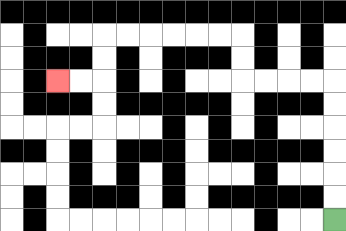{'start': '[14, 9]', 'end': '[2, 3]', 'path_directions': 'U,U,U,U,U,U,L,L,L,L,U,U,L,L,L,L,L,L,D,D,L,L', 'path_coordinates': '[[14, 9], [14, 8], [14, 7], [14, 6], [14, 5], [14, 4], [14, 3], [13, 3], [12, 3], [11, 3], [10, 3], [10, 2], [10, 1], [9, 1], [8, 1], [7, 1], [6, 1], [5, 1], [4, 1], [4, 2], [4, 3], [3, 3], [2, 3]]'}